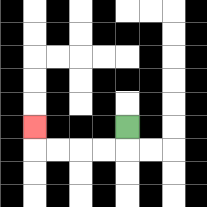{'start': '[5, 5]', 'end': '[1, 5]', 'path_directions': 'D,L,L,L,L,U', 'path_coordinates': '[[5, 5], [5, 6], [4, 6], [3, 6], [2, 6], [1, 6], [1, 5]]'}